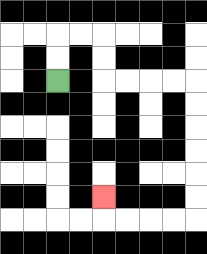{'start': '[2, 3]', 'end': '[4, 8]', 'path_directions': 'U,U,R,R,D,D,R,R,R,R,D,D,D,D,D,D,L,L,L,L,U', 'path_coordinates': '[[2, 3], [2, 2], [2, 1], [3, 1], [4, 1], [4, 2], [4, 3], [5, 3], [6, 3], [7, 3], [8, 3], [8, 4], [8, 5], [8, 6], [8, 7], [8, 8], [8, 9], [7, 9], [6, 9], [5, 9], [4, 9], [4, 8]]'}